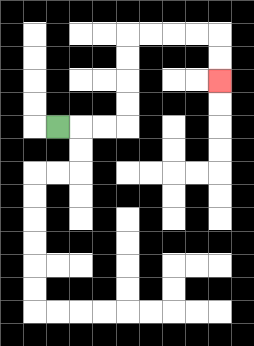{'start': '[2, 5]', 'end': '[9, 3]', 'path_directions': 'R,R,R,U,U,U,U,R,R,R,R,D,D', 'path_coordinates': '[[2, 5], [3, 5], [4, 5], [5, 5], [5, 4], [5, 3], [5, 2], [5, 1], [6, 1], [7, 1], [8, 1], [9, 1], [9, 2], [9, 3]]'}